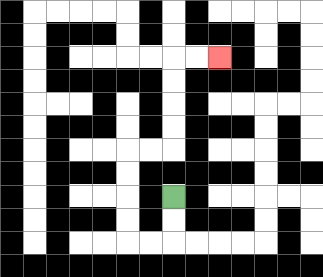{'start': '[7, 8]', 'end': '[9, 2]', 'path_directions': 'D,D,L,L,U,U,U,U,R,R,U,U,U,U,R,R', 'path_coordinates': '[[7, 8], [7, 9], [7, 10], [6, 10], [5, 10], [5, 9], [5, 8], [5, 7], [5, 6], [6, 6], [7, 6], [7, 5], [7, 4], [7, 3], [7, 2], [8, 2], [9, 2]]'}